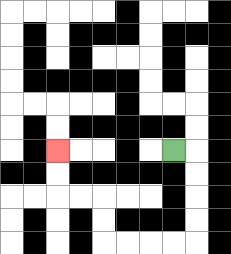{'start': '[7, 6]', 'end': '[2, 6]', 'path_directions': 'R,D,D,D,D,L,L,L,L,U,U,L,L,U,U', 'path_coordinates': '[[7, 6], [8, 6], [8, 7], [8, 8], [8, 9], [8, 10], [7, 10], [6, 10], [5, 10], [4, 10], [4, 9], [4, 8], [3, 8], [2, 8], [2, 7], [2, 6]]'}